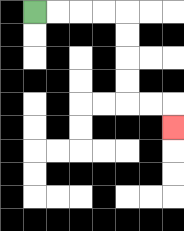{'start': '[1, 0]', 'end': '[7, 5]', 'path_directions': 'R,R,R,R,D,D,D,D,R,R,D', 'path_coordinates': '[[1, 0], [2, 0], [3, 0], [4, 0], [5, 0], [5, 1], [5, 2], [5, 3], [5, 4], [6, 4], [7, 4], [7, 5]]'}